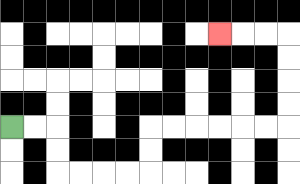{'start': '[0, 5]', 'end': '[9, 1]', 'path_directions': 'R,R,D,D,R,R,R,R,U,U,R,R,R,R,R,R,U,U,U,U,L,L,L', 'path_coordinates': '[[0, 5], [1, 5], [2, 5], [2, 6], [2, 7], [3, 7], [4, 7], [5, 7], [6, 7], [6, 6], [6, 5], [7, 5], [8, 5], [9, 5], [10, 5], [11, 5], [12, 5], [12, 4], [12, 3], [12, 2], [12, 1], [11, 1], [10, 1], [9, 1]]'}